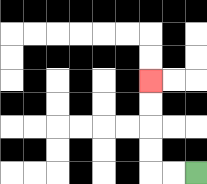{'start': '[8, 7]', 'end': '[6, 3]', 'path_directions': 'L,L,U,U,U,U', 'path_coordinates': '[[8, 7], [7, 7], [6, 7], [6, 6], [6, 5], [6, 4], [6, 3]]'}